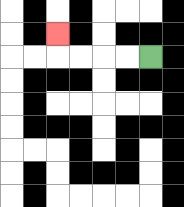{'start': '[6, 2]', 'end': '[2, 1]', 'path_directions': 'L,L,L,L,U', 'path_coordinates': '[[6, 2], [5, 2], [4, 2], [3, 2], [2, 2], [2, 1]]'}